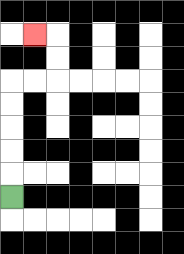{'start': '[0, 8]', 'end': '[1, 1]', 'path_directions': 'U,U,U,U,U,R,R,U,U,L', 'path_coordinates': '[[0, 8], [0, 7], [0, 6], [0, 5], [0, 4], [0, 3], [1, 3], [2, 3], [2, 2], [2, 1], [1, 1]]'}